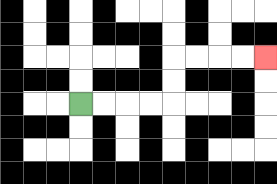{'start': '[3, 4]', 'end': '[11, 2]', 'path_directions': 'R,R,R,R,U,U,R,R,R,R', 'path_coordinates': '[[3, 4], [4, 4], [5, 4], [6, 4], [7, 4], [7, 3], [7, 2], [8, 2], [9, 2], [10, 2], [11, 2]]'}